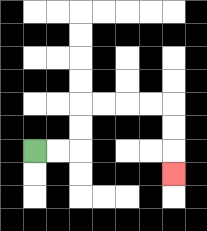{'start': '[1, 6]', 'end': '[7, 7]', 'path_directions': 'R,R,U,U,R,R,R,R,D,D,D', 'path_coordinates': '[[1, 6], [2, 6], [3, 6], [3, 5], [3, 4], [4, 4], [5, 4], [6, 4], [7, 4], [7, 5], [7, 6], [7, 7]]'}